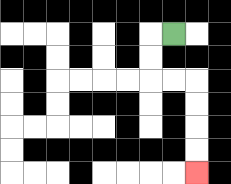{'start': '[7, 1]', 'end': '[8, 7]', 'path_directions': 'L,D,D,R,R,D,D,D,D', 'path_coordinates': '[[7, 1], [6, 1], [6, 2], [6, 3], [7, 3], [8, 3], [8, 4], [8, 5], [8, 6], [8, 7]]'}